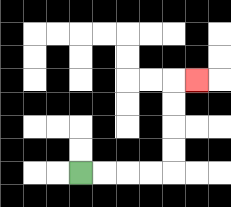{'start': '[3, 7]', 'end': '[8, 3]', 'path_directions': 'R,R,R,R,U,U,U,U,R', 'path_coordinates': '[[3, 7], [4, 7], [5, 7], [6, 7], [7, 7], [7, 6], [7, 5], [7, 4], [7, 3], [8, 3]]'}